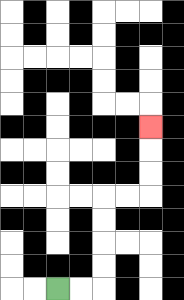{'start': '[2, 12]', 'end': '[6, 5]', 'path_directions': 'R,R,U,U,U,U,R,R,U,U,U', 'path_coordinates': '[[2, 12], [3, 12], [4, 12], [4, 11], [4, 10], [4, 9], [4, 8], [5, 8], [6, 8], [6, 7], [6, 6], [6, 5]]'}